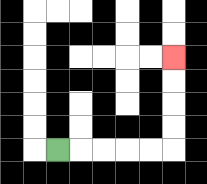{'start': '[2, 6]', 'end': '[7, 2]', 'path_directions': 'R,R,R,R,R,U,U,U,U', 'path_coordinates': '[[2, 6], [3, 6], [4, 6], [5, 6], [6, 6], [7, 6], [7, 5], [7, 4], [7, 3], [7, 2]]'}